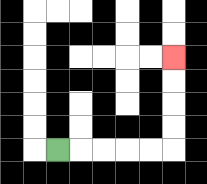{'start': '[2, 6]', 'end': '[7, 2]', 'path_directions': 'R,R,R,R,R,U,U,U,U', 'path_coordinates': '[[2, 6], [3, 6], [4, 6], [5, 6], [6, 6], [7, 6], [7, 5], [7, 4], [7, 3], [7, 2]]'}